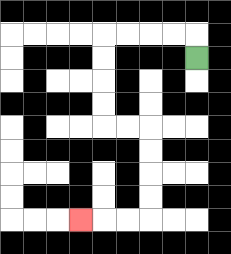{'start': '[8, 2]', 'end': '[3, 9]', 'path_directions': 'U,L,L,L,L,D,D,D,D,R,R,D,D,D,D,L,L,L', 'path_coordinates': '[[8, 2], [8, 1], [7, 1], [6, 1], [5, 1], [4, 1], [4, 2], [4, 3], [4, 4], [4, 5], [5, 5], [6, 5], [6, 6], [6, 7], [6, 8], [6, 9], [5, 9], [4, 9], [3, 9]]'}